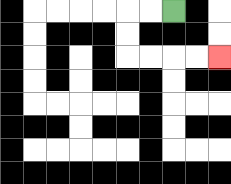{'start': '[7, 0]', 'end': '[9, 2]', 'path_directions': 'L,L,D,D,R,R,R,R', 'path_coordinates': '[[7, 0], [6, 0], [5, 0], [5, 1], [5, 2], [6, 2], [7, 2], [8, 2], [9, 2]]'}